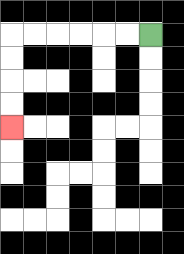{'start': '[6, 1]', 'end': '[0, 5]', 'path_directions': 'L,L,L,L,L,L,D,D,D,D', 'path_coordinates': '[[6, 1], [5, 1], [4, 1], [3, 1], [2, 1], [1, 1], [0, 1], [0, 2], [0, 3], [0, 4], [0, 5]]'}